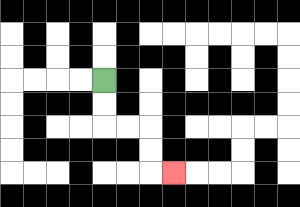{'start': '[4, 3]', 'end': '[7, 7]', 'path_directions': 'D,D,R,R,D,D,R', 'path_coordinates': '[[4, 3], [4, 4], [4, 5], [5, 5], [6, 5], [6, 6], [6, 7], [7, 7]]'}